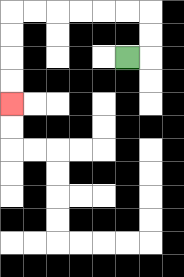{'start': '[5, 2]', 'end': '[0, 4]', 'path_directions': 'R,U,U,L,L,L,L,L,L,D,D,D,D', 'path_coordinates': '[[5, 2], [6, 2], [6, 1], [6, 0], [5, 0], [4, 0], [3, 0], [2, 0], [1, 0], [0, 0], [0, 1], [0, 2], [0, 3], [0, 4]]'}